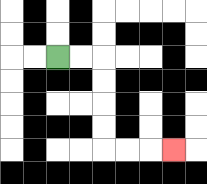{'start': '[2, 2]', 'end': '[7, 6]', 'path_directions': 'R,R,D,D,D,D,R,R,R', 'path_coordinates': '[[2, 2], [3, 2], [4, 2], [4, 3], [4, 4], [4, 5], [4, 6], [5, 6], [6, 6], [7, 6]]'}